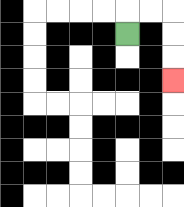{'start': '[5, 1]', 'end': '[7, 3]', 'path_directions': 'U,R,R,D,D,D', 'path_coordinates': '[[5, 1], [5, 0], [6, 0], [7, 0], [7, 1], [7, 2], [7, 3]]'}